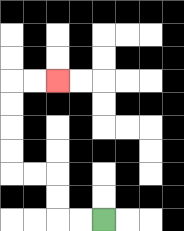{'start': '[4, 9]', 'end': '[2, 3]', 'path_directions': 'L,L,U,U,L,L,U,U,U,U,R,R', 'path_coordinates': '[[4, 9], [3, 9], [2, 9], [2, 8], [2, 7], [1, 7], [0, 7], [0, 6], [0, 5], [0, 4], [0, 3], [1, 3], [2, 3]]'}